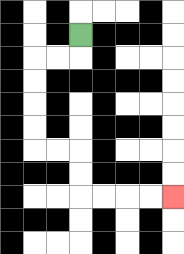{'start': '[3, 1]', 'end': '[7, 8]', 'path_directions': 'D,L,L,D,D,D,D,R,R,D,D,R,R,R,R', 'path_coordinates': '[[3, 1], [3, 2], [2, 2], [1, 2], [1, 3], [1, 4], [1, 5], [1, 6], [2, 6], [3, 6], [3, 7], [3, 8], [4, 8], [5, 8], [6, 8], [7, 8]]'}